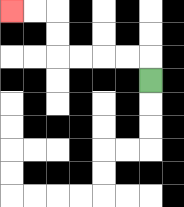{'start': '[6, 3]', 'end': '[0, 0]', 'path_directions': 'U,L,L,L,L,U,U,L,L', 'path_coordinates': '[[6, 3], [6, 2], [5, 2], [4, 2], [3, 2], [2, 2], [2, 1], [2, 0], [1, 0], [0, 0]]'}